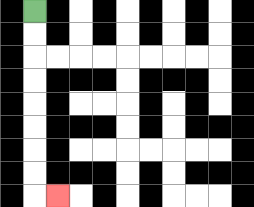{'start': '[1, 0]', 'end': '[2, 8]', 'path_directions': 'D,D,D,D,D,D,D,D,R', 'path_coordinates': '[[1, 0], [1, 1], [1, 2], [1, 3], [1, 4], [1, 5], [1, 6], [1, 7], [1, 8], [2, 8]]'}